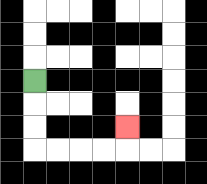{'start': '[1, 3]', 'end': '[5, 5]', 'path_directions': 'D,D,D,R,R,R,R,U', 'path_coordinates': '[[1, 3], [1, 4], [1, 5], [1, 6], [2, 6], [3, 6], [4, 6], [5, 6], [5, 5]]'}